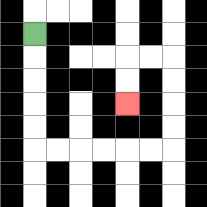{'start': '[1, 1]', 'end': '[5, 4]', 'path_directions': 'D,D,D,D,D,R,R,R,R,R,R,U,U,U,U,L,L,D,D', 'path_coordinates': '[[1, 1], [1, 2], [1, 3], [1, 4], [1, 5], [1, 6], [2, 6], [3, 6], [4, 6], [5, 6], [6, 6], [7, 6], [7, 5], [7, 4], [7, 3], [7, 2], [6, 2], [5, 2], [5, 3], [5, 4]]'}